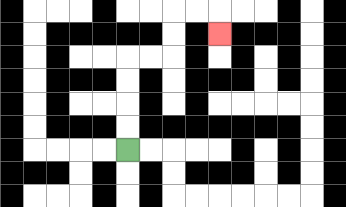{'start': '[5, 6]', 'end': '[9, 1]', 'path_directions': 'U,U,U,U,R,R,U,U,R,R,D', 'path_coordinates': '[[5, 6], [5, 5], [5, 4], [5, 3], [5, 2], [6, 2], [7, 2], [7, 1], [7, 0], [8, 0], [9, 0], [9, 1]]'}